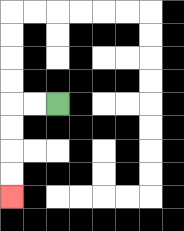{'start': '[2, 4]', 'end': '[0, 8]', 'path_directions': 'L,L,D,D,D,D', 'path_coordinates': '[[2, 4], [1, 4], [0, 4], [0, 5], [0, 6], [0, 7], [0, 8]]'}